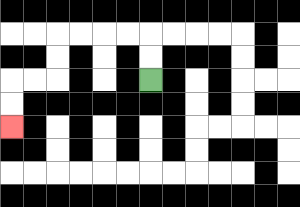{'start': '[6, 3]', 'end': '[0, 5]', 'path_directions': 'U,U,L,L,L,L,D,D,L,L,D,D', 'path_coordinates': '[[6, 3], [6, 2], [6, 1], [5, 1], [4, 1], [3, 1], [2, 1], [2, 2], [2, 3], [1, 3], [0, 3], [0, 4], [0, 5]]'}